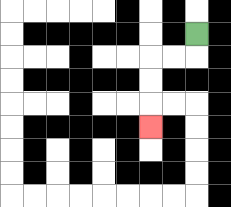{'start': '[8, 1]', 'end': '[6, 5]', 'path_directions': 'D,L,L,D,D,D', 'path_coordinates': '[[8, 1], [8, 2], [7, 2], [6, 2], [6, 3], [6, 4], [6, 5]]'}